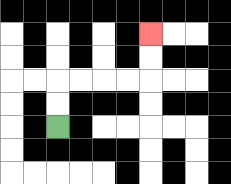{'start': '[2, 5]', 'end': '[6, 1]', 'path_directions': 'U,U,R,R,R,R,U,U', 'path_coordinates': '[[2, 5], [2, 4], [2, 3], [3, 3], [4, 3], [5, 3], [6, 3], [6, 2], [6, 1]]'}